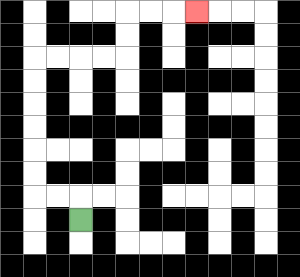{'start': '[3, 9]', 'end': '[8, 0]', 'path_directions': 'U,L,L,U,U,U,U,U,U,R,R,R,R,U,U,R,R,R', 'path_coordinates': '[[3, 9], [3, 8], [2, 8], [1, 8], [1, 7], [1, 6], [1, 5], [1, 4], [1, 3], [1, 2], [2, 2], [3, 2], [4, 2], [5, 2], [5, 1], [5, 0], [6, 0], [7, 0], [8, 0]]'}